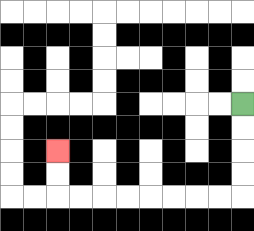{'start': '[10, 4]', 'end': '[2, 6]', 'path_directions': 'D,D,D,D,L,L,L,L,L,L,L,L,U,U', 'path_coordinates': '[[10, 4], [10, 5], [10, 6], [10, 7], [10, 8], [9, 8], [8, 8], [7, 8], [6, 8], [5, 8], [4, 8], [3, 8], [2, 8], [2, 7], [2, 6]]'}